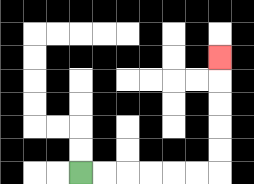{'start': '[3, 7]', 'end': '[9, 2]', 'path_directions': 'R,R,R,R,R,R,U,U,U,U,U', 'path_coordinates': '[[3, 7], [4, 7], [5, 7], [6, 7], [7, 7], [8, 7], [9, 7], [9, 6], [9, 5], [9, 4], [9, 3], [9, 2]]'}